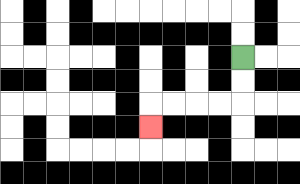{'start': '[10, 2]', 'end': '[6, 5]', 'path_directions': 'D,D,L,L,L,L,D', 'path_coordinates': '[[10, 2], [10, 3], [10, 4], [9, 4], [8, 4], [7, 4], [6, 4], [6, 5]]'}